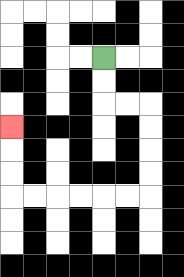{'start': '[4, 2]', 'end': '[0, 5]', 'path_directions': 'D,D,R,R,D,D,D,D,L,L,L,L,L,L,U,U,U', 'path_coordinates': '[[4, 2], [4, 3], [4, 4], [5, 4], [6, 4], [6, 5], [6, 6], [6, 7], [6, 8], [5, 8], [4, 8], [3, 8], [2, 8], [1, 8], [0, 8], [0, 7], [0, 6], [0, 5]]'}